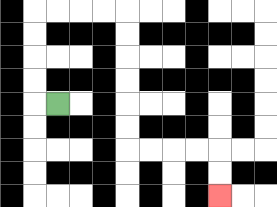{'start': '[2, 4]', 'end': '[9, 8]', 'path_directions': 'L,U,U,U,U,R,R,R,R,D,D,D,D,D,D,R,R,R,R,D,D', 'path_coordinates': '[[2, 4], [1, 4], [1, 3], [1, 2], [1, 1], [1, 0], [2, 0], [3, 0], [4, 0], [5, 0], [5, 1], [5, 2], [5, 3], [5, 4], [5, 5], [5, 6], [6, 6], [7, 6], [8, 6], [9, 6], [9, 7], [9, 8]]'}